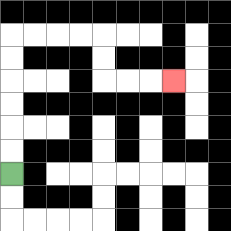{'start': '[0, 7]', 'end': '[7, 3]', 'path_directions': 'U,U,U,U,U,U,R,R,R,R,D,D,R,R,R', 'path_coordinates': '[[0, 7], [0, 6], [0, 5], [0, 4], [0, 3], [0, 2], [0, 1], [1, 1], [2, 1], [3, 1], [4, 1], [4, 2], [4, 3], [5, 3], [6, 3], [7, 3]]'}